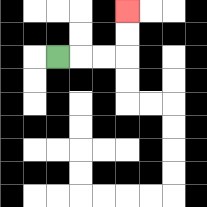{'start': '[2, 2]', 'end': '[5, 0]', 'path_directions': 'R,R,R,U,U', 'path_coordinates': '[[2, 2], [3, 2], [4, 2], [5, 2], [5, 1], [5, 0]]'}